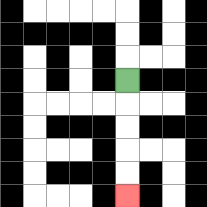{'start': '[5, 3]', 'end': '[5, 8]', 'path_directions': 'D,D,D,D,D', 'path_coordinates': '[[5, 3], [5, 4], [5, 5], [5, 6], [5, 7], [5, 8]]'}